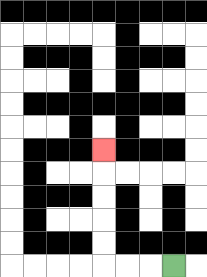{'start': '[7, 11]', 'end': '[4, 6]', 'path_directions': 'L,L,L,U,U,U,U,U', 'path_coordinates': '[[7, 11], [6, 11], [5, 11], [4, 11], [4, 10], [4, 9], [4, 8], [4, 7], [4, 6]]'}